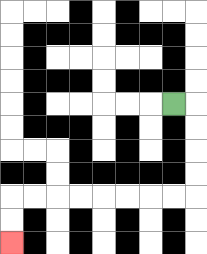{'start': '[7, 4]', 'end': '[0, 10]', 'path_directions': 'R,D,D,D,D,L,L,L,L,L,L,L,L,D,D', 'path_coordinates': '[[7, 4], [8, 4], [8, 5], [8, 6], [8, 7], [8, 8], [7, 8], [6, 8], [5, 8], [4, 8], [3, 8], [2, 8], [1, 8], [0, 8], [0, 9], [0, 10]]'}